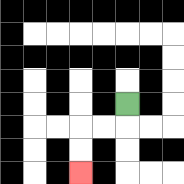{'start': '[5, 4]', 'end': '[3, 7]', 'path_directions': 'D,L,L,D,D', 'path_coordinates': '[[5, 4], [5, 5], [4, 5], [3, 5], [3, 6], [3, 7]]'}